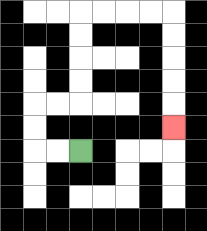{'start': '[3, 6]', 'end': '[7, 5]', 'path_directions': 'L,L,U,U,R,R,U,U,U,U,R,R,R,R,D,D,D,D,D', 'path_coordinates': '[[3, 6], [2, 6], [1, 6], [1, 5], [1, 4], [2, 4], [3, 4], [3, 3], [3, 2], [3, 1], [3, 0], [4, 0], [5, 0], [6, 0], [7, 0], [7, 1], [7, 2], [7, 3], [7, 4], [7, 5]]'}